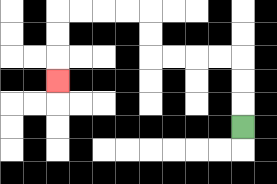{'start': '[10, 5]', 'end': '[2, 3]', 'path_directions': 'U,U,U,L,L,L,L,U,U,L,L,L,L,D,D,D', 'path_coordinates': '[[10, 5], [10, 4], [10, 3], [10, 2], [9, 2], [8, 2], [7, 2], [6, 2], [6, 1], [6, 0], [5, 0], [4, 0], [3, 0], [2, 0], [2, 1], [2, 2], [2, 3]]'}